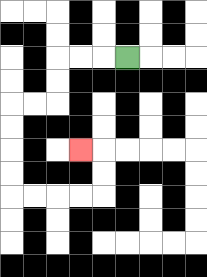{'start': '[5, 2]', 'end': '[3, 6]', 'path_directions': 'L,L,L,D,D,L,L,D,D,D,D,R,R,R,R,U,U,L', 'path_coordinates': '[[5, 2], [4, 2], [3, 2], [2, 2], [2, 3], [2, 4], [1, 4], [0, 4], [0, 5], [0, 6], [0, 7], [0, 8], [1, 8], [2, 8], [3, 8], [4, 8], [4, 7], [4, 6], [3, 6]]'}